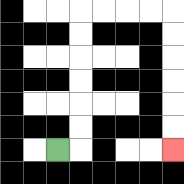{'start': '[2, 6]', 'end': '[7, 6]', 'path_directions': 'R,U,U,U,U,U,U,R,R,R,R,D,D,D,D,D,D', 'path_coordinates': '[[2, 6], [3, 6], [3, 5], [3, 4], [3, 3], [3, 2], [3, 1], [3, 0], [4, 0], [5, 0], [6, 0], [7, 0], [7, 1], [7, 2], [7, 3], [7, 4], [7, 5], [7, 6]]'}